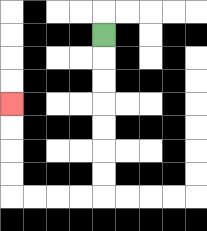{'start': '[4, 1]', 'end': '[0, 4]', 'path_directions': 'D,D,D,D,D,D,D,L,L,L,L,U,U,U,U', 'path_coordinates': '[[4, 1], [4, 2], [4, 3], [4, 4], [4, 5], [4, 6], [4, 7], [4, 8], [3, 8], [2, 8], [1, 8], [0, 8], [0, 7], [0, 6], [0, 5], [0, 4]]'}